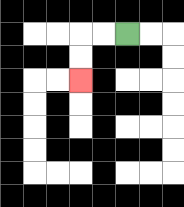{'start': '[5, 1]', 'end': '[3, 3]', 'path_directions': 'L,L,D,D', 'path_coordinates': '[[5, 1], [4, 1], [3, 1], [3, 2], [3, 3]]'}